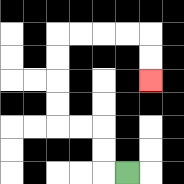{'start': '[5, 7]', 'end': '[6, 3]', 'path_directions': 'L,U,U,L,L,U,U,U,U,R,R,R,R,D,D', 'path_coordinates': '[[5, 7], [4, 7], [4, 6], [4, 5], [3, 5], [2, 5], [2, 4], [2, 3], [2, 2], [2, 1], [3, 1], [4, 1], [5, 1], [6, 1], [6, 2], [6, 3]]'}